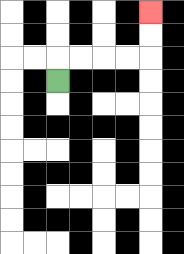{'start': '[2, 3]', 'end': '[6, 0]', 'path_directions': 'U,R,R,R,R,U,U', 'path_coordinates': '[[2, 3], [2, 2], [3, 2], [4, 2], [5, 2], [6, 2], [6, 1], [6, 0]]'}